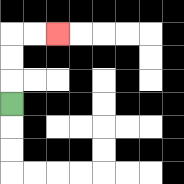{'start': '[0, 4]', 'end': '[2, 1]', 'path_directions': 'U,U,U,R,R', 'path_coordinates': '[[0, 4], [0, 3], [0, 2], [0, 1], [1, 1], [2, 1]]'}